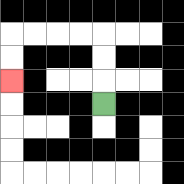{'start': '[4, 4]', 'end': '[0, 3]', 'path_directions': 'U,U,U,L,L,L,L,D,D', 'path_coordinates': '[[4, 4], [4, 3], [4, 2], [4, 1], [3, 1], [2, 1], [1, 1], [0, 1], [0, 2], [0, 3]]'}